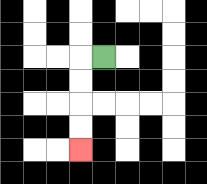{'start': '[4, 2]', 'end': '[3, 6]', 'path_directions': 'L,D,D,D,D', 'path_coordinates': '[[4, 2], [3, 2], [3, 3], [3, 4], [3, 5], [3, 6]]'}